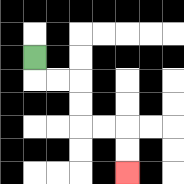{'start': '[1, 2]', 'end': '[5, 7]', 'path_directions': 'D,R,R,D,D,R,R,D,D', 'path_coordinates': '[[1, 2], [1, 3], [2, 3], [3, 3], [3, 4], [3, 5], [4, 5], [5, 5], [5, 6], [5, 7]]'}